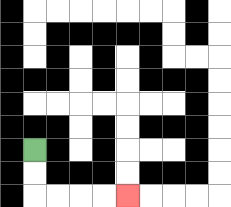{'start': '[1, 6]', 'end': '[5, 8]', 'path_directions': 'D,D,R,R,R,R', 'path_coordinates': '[[1, 6], [1, 7], [1, 8], [2, 8], [3, 8], [4, 8], [5, 8]]'}